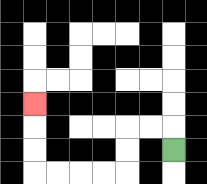{'start': '[7, 6]', 'end': '[1, 4]', 'path_directions': 'U,L,L,D,D,L,L,L,L,U,U,U', 'path_coordinates': '[[7, 6], [7, 5], [6, 5], [5, 5], [5, 6], [5, 7], [4, 7], [3, 7], [2, 7], [1, 7], [1, 6], [1, 5], [1, 4]]'}